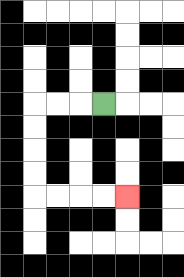{'start': '[4, 4]', 'end': '[5, 8]', 'path_directions': 'L,L,L,D,D,D,D,R,R,R,R', 'path_coordinates': '[[4, 4], [3, 4], [2, 4], [1, 4], [1, 5], [1, 6], [1, 7], [1, 8], [2, 8], [3, 8], [4, 8], [5, 8]]'}